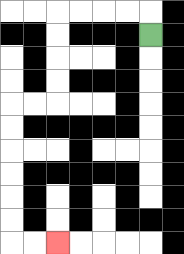{'start': '[6, 1]', 'end': '[2, 10]', 'path_directions': 'U,L,L,L,L,D,D,D,D,L,L,D,D,D,D,D,D,R,R', 'path_coordinates': '[[6, 1], [6, 0], [5, 0], [4, 0], [3, 0], [2, 0], [2, 1], [2, 2], [2, 3], [2, 4], [1, 4], [0, 4], [0, 5], [0, 6], [0, 7], [0, 8], [0, 9], [0, 10], [1, 10], [2, 10]]'}